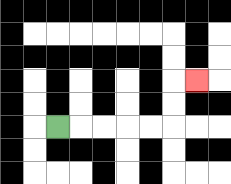{'start': '[2, 5]', 'end': '[8, 3]', 'path_directions': 'R,R,R,R,R,U,U,R', 'path_coordinates': '[[2, 5], [3, 5], [4, 5], [5, 5], [6, 5], [7, 5], [7, 4], [7, 3], [8, 3]]'}